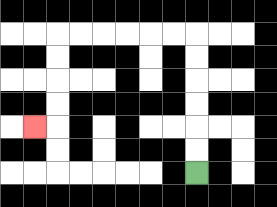{'start': '[8, 7]', 'end': '[1, 5]', 'path_directions': 'U,U,U,U,U,U,L,L,L,L,L,L,D,D,D,D,L', 'path_coordinates': '[[8, 7], [8, 6], [8, 5], [8, 4], [8, 3], [8, 2], [8, 1], [7, 1], [6, 1], [5, 1], [4, 1], [3, 1], [2, 1], [2, 2], [2, 3], [2, 4], [2, 5], [1, 5]]'}